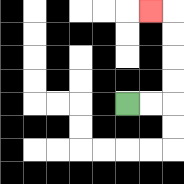{'start': '[5, 4]', 'end': '[6, 0]', 'path_directions': 'R,R,U,U,U,U,L', 'path_coordinates': '[[5, 4], [6, 4], [7, 4], [7, 3], [7, 2], [7, 1], [7, 0], [6, 0]]'}